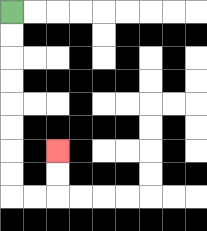{'start': '[0, 0]', 'end': '[2, 6]', 'path_directions': 'D,D,D,D,D,D,D,D,R,R,U,U', 'path_coordinates': '[[0, 0], [0, 1], [0, 2], [0, 3], [0, 4], [0, 5], [0, 6], [0, 7], [0, 8], [1, 8], [2, 8], [2, 7], [2, 6]]'}